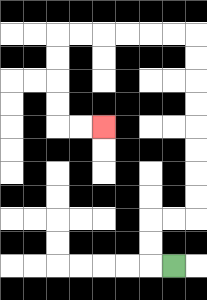{'start': '[7, 11]', 'end': '[4, 5]', 'path_directions': 'L,U,U,R,R,U,U,U,U,U,U,U,U,L,L,L,L,L,L,D,D,D,D,R,R', 'path_coordinates': '[[7, 11], [6, 11], [6, 10], [6, 9], [7, 9], [8, 9], [8, 8], [8, 7], [8, 6], [8, 5], [8, 4], [8, 3], [8, 2], [8, 1], [7, 1], [6, 1], [5, 1], [4, 1], [3, 1], [2, 1], [2, 2], [2, 3], [2, 4], [2, 5], [3, 5], [4, 5]]'}